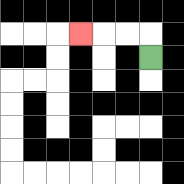{'start': '[6, 2]', 'end': '[3, 1]', 'path_directions': 'U,L,L,L', 'path_coordinates': '[[6, 2], [6, 1], [5, 1], [4, 1], [3, 1]]'}